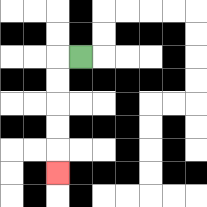{'start': '[3, 2]', 'end': '[2, 7]', 'path_directions': 'L,D,D,D,D,D', 'path_coordinates': '[[3, 2], [2, 2], [2, 3], [2, 4], [2, 5], [2, 6], [2, 7]]'}